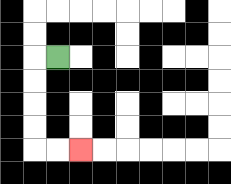{'start': '[2, 2]', 'end': '[3, 6]', 'path_directions': 'L,D,D,D,D,R,R', 'path_coordinates': '[[2, 2], [1, 2], [1, 3], [1, 4], [1, 5], [1, 6], [2, 6], [3, 6]]'}